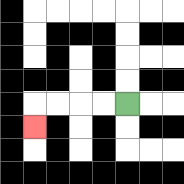{'start': '[5, 4]', 'end': '[1, 5]', 'path_directions': 'L,L,L,L,D', 'path_coordinates': '[[5, 4], [4, 4], [3, 4], [2, 4], [1, 4], [1, 5]]'}